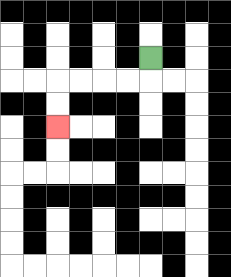{'start': '[6, 2]', 'end': '[2, 5]', 'path_directions': 'D,L,L,L,L,D,D', 'path_coordinates': '[[6, 2], [6, 3], [5, 3], [4, 3], [3, 3], [2, 3], [2, 4], [2, 5]]'}